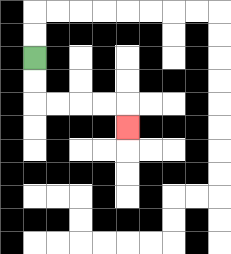{'start': '[1, 2]', 'end': '[5, 5]', 'path_directions': 'D,D,R,R,R,R,D', 'path_coordinates': '[[1, 2], [1, 3], [1, 4], [2, 4], [3, 4], [4, 4], [5, 4], [5, 5]]'}